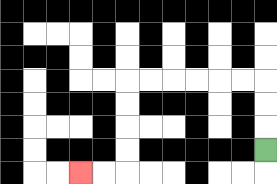{'start': '[11, 6]', 'end': '[3, 7]', 'path_directions': 'U,U,U,L,L,L,L,L,L,D,D,D,D,L,L', 'path_coordinates': '[[11, 6], [11, 5], [11, 4], [11, 3], [10, 3], [9, 3], [8, 3], [7, 3], [6, 3], [5, 3], [5, 4], [5, 5], [5, 6], [5, 7], [4, 7], [3, 7]]'}